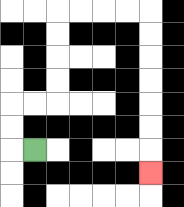{'start': '[1, 6]', 'end': '[6, 7]', 'path_directions': 'L,U,U,R,R,U,U,U,U,R,R,R,R,D,D,D,D,D,D,D', 'path_coordinates': '[[1, 6], [0, 6], [0, 5], [0, 4], [1, 4], [2, 4], [2, 3], [2, 2], [2, 1], [2, 0], [3, 0], [4, 0], [5, 0], [6, 0], [6, 1], [6, 2], [6, 3], [6, 4], [6, 5], [6, 6], [6, 7]]'}